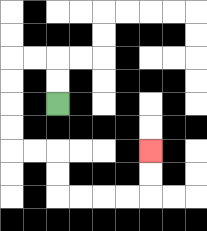{'start': '[2, 4]', 'end': '[6, 6]', 'path_directions': 'U,U,L,L,D,D,D,D,R,R,D,D,R,R,R,R,U,U', 'path_coordinates': '[[2, 4], [2, 3], [2, 2], [1, 2], [0, 2], [0, 3], [0, 4], [0, 5], [0, 6], [1, 6], [2, 6], [2, 7], [2, 8], [3, 8], [4, 8], [5, 8], [6, 8], [6, 7], [6, 6]]'}